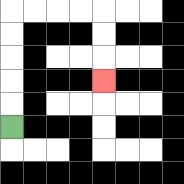{'start': '[0, 5]', 'end': '[4, 3]', 'path_directions': 'U,U,U,U,U,R,R,R,R,D,D,D', 'path_coordinates': '[[0, 5], [0, 4], [0, 3], [0, 2], [0, 1], [0, 0], [1, 0], [2, 0], [3, 0], [4, 0], [4, 1], [4, 2], [4, 3]]'}